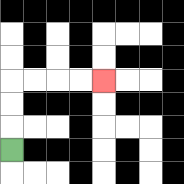{'start': '[0, 6]', 'end': '[4, 3]', 'path_directions': 'U,U,U,R,R,R,R', 'path_coordinates': '[[0, 6], [0, 5], [0, 4], [0, 3], [1, 3], [2, 3], [3, 3], [4, 3]]'}